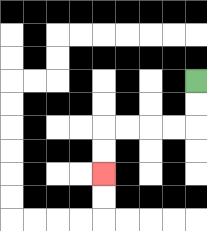{'start': '[8, 3]', 'end': '[4, 7]', 'path_directions': 'D,D,L,L,L,L,D,D', 'path_coordinates': '[[8, 3], [8, 4], [8, 5], [7, 5], [6, 5], [5, 5], [4, 5], [4, 6], [4, 7]]'}